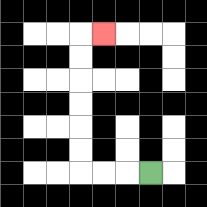{'start': '[6, 7]', 'end': '[4, 1]', 'path_directions': 'L,L,L,U,U,U,U,U,U,R', 'path_coordinates': '[[6, 7], [5, 7], [4, 7], [3, 7], [3, 6], [3, 5], [3, 4], [3, 3], [3, 2], [3, 1], [4, 1]]'}